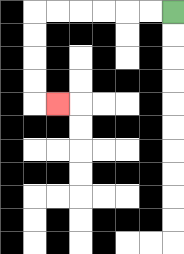{'start': '[7, 0]', 'end': '[2, 4]', 'path_directions': 'L,L,L,L,L,L,D,D,D,D,R', 'path_coordinates': '[[7, 0], [6, 0], [5, 0], [4, 0], [3, 0], [2, 0], [1, 0], [1, 1], [1, 2], [1, 3], [1, 4], [2, 4]]'}